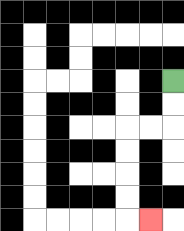{'start': '[7, 3]', 'end': '[6, 9]', 'path_directions': 'D,D,L,L,D,D,D,D,R', 'path_coordinates': '[[7, 3], [7, 4], [7, 5], [6, 5], [5, 5], [5, 6], [5, 7], [5, 8], [5, 9], [6, 9]]'}